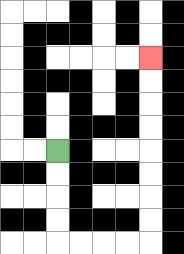{'start': '[2, 6]', 'end': '[6, 2]', 'path_directions': 'D,D,D,D,R,R,R,R,U,U,U,U,U,U,U,U', 'path_coordinates': '[[2, 6], [2, 7], [2, 8], [2, 9], [2, 10], [3, 10], [4, 10], [5, 10], [6, 10], [6, 9], [6, 8], [6, 7], [6, 6], [6, 5], [6, 4], [6, 3], [6, 2]]'}